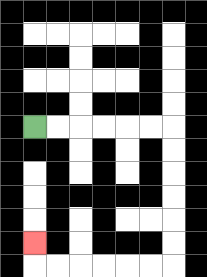{'start': '[1, 5]', 'end': '[1, 10]', 'path_directions': 'R,R,R,R,R,R,D,D,D,D,D,D,L,L,L,L,L,L,U', 'path_coordinates': '[[1, 5], [2, 5], [3, 5], [4, 5], [5, 5], [6, 5], [7, 5], [7, 6], [7, 7], [7, 8], [7, 9], [7, 10], [7, 11], [6, 11], [5, 11], [4, 11], [3, 11], [2, 11], [1, 11], [1, 10]]'}